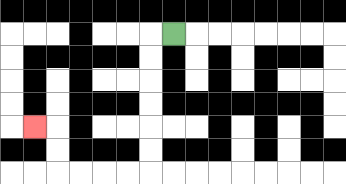{'start': '[7, 1]', 'end': '[1, 5]', 'path_directions': 'L,D,D,D,D,D,D,L,L,L,L,U,U,L', 'path_coordinates': '[[7, 1], [6, 1], [6, 2], [6, 3], [6, 4], [6, 5], [6, 6], [6, 7], [5, 7], [4, 7], [3, 7], [2, 7], [2, 6], [2, 5], [1, 5]]'}